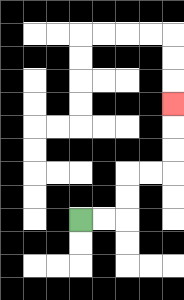{'start': '[3, 9]', 'end': '[7, 4]', 'path_directions': 'R,R,U,U,R,R,U,U,U', 'path_coordinates': '[[3, 9], [4, 9], [5, 9], [5, 8], [5, 7], [6, 7], [7, 7], [7, 6], [7, 5], [7, 4]]'}